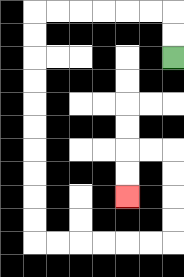{'start': '[7, 2]', 'end': '[5, 8]', 'path_directions': 'U,U,L,L,L,L,L,L,D,D,D,D,D,D,D,D,D,D,R,R,R,R,R,R,U,U,U,U,L,L,D,D', 'path_coordinates': '[[7, 2], [7, 1], [7, 0], [6, 0], [5, 0], [4, 0], [3, 0], [2, 0], [1, 0], [1, 1], [1, 2], [1, 3], [1, 4], [1, 5], [1, 6], [1, 7], [1, 8], [1, 9], [1, 10], [2, 10], [3, 10], [4, 10], [5, 10], [6, 10], [7, 10], [7, 9], [7, 8], [7, 7], [7, 6], [6, 6], [5, 6], [5, 7], [5, 8]]'}